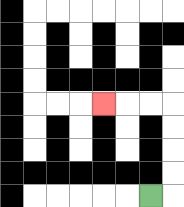{'start': '[6, 8]', 'end': '[4, 4]', 'path_directions': 'R,U,U,U,U,L,L,L', 'path_coordinates': '[[6, 8], [7, 8], [7, 7], [7, 6], [7, 5], [7, 4], [6, 4], [5, 4], [4, 4]]'}